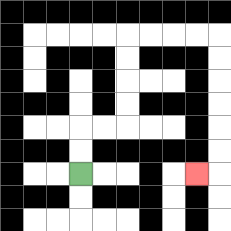{'start': '[3, 7]', 'end': '[8, 7]', 'path_directions': 'U,U,R,R,U,U,U,U,R,R,R,R,D,D,D,D,D,D,L', 'path_coordinates': '[[3, 7], [3, 6], [3, 5], [4, 5], [5, 5], [5, 4], [5, 3], [5, 2], [5, 1], [6, 1], [7, 1], [8, 1], [9, 1], [9, 2], [9, 3], [9, 4], [9, 5], [9, 6], [9, 7], [8, 7]]'}